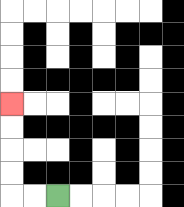{'start': '[2, 8]', 'end': '[0, 4]', 'path_directions': 'L,L,U,U,U,U', 'path_coordinates': '[[2, 8], [1, 8], [0, 8], [0, 7], [0, 6], [0, 5], [0, 4]]'}